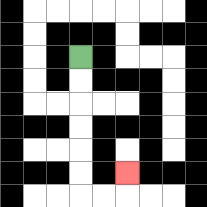{'start': '[3, 2]', 'end': '[5, 7]', 'path_directions': 'D,D,D,D,D,D,R,R,U', 'path_coordinates': '[[3, 2], [3, 3], [3, 4], [3, 5], [3, 6], [3, 7], [3, 8], [4, 8], [5, 8], [5, 7]]'}